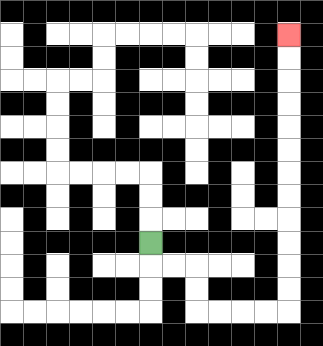{'start': '[6, 10]', 'end': '[12, 1]', 'path_directions': 'D,R,R,D,D,R,R,R,R,U,U,U,U,U,U,U,U,U,U,U,U', 'path_coordinates': '[[6, 10], [6, 11], [7, 11], [8, 11], [8, 12], [8, 13], [9, 13], [10, 13], [11, 13], [12, 13], [12, 12], [12, 11], [12, 10], [12, 9], [12, 8], [12, 7], [12, 6], [12, 5], [12, 4], [12, 3], [12, 2], [12, 1]]'}